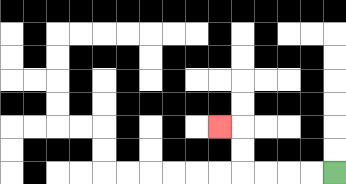{'start': '[14, 7]', 'end': '[9, 5]', 'path_directions': 'L,L,L,L,U,U,L', 'path_coordinates': '[[14, 7], [13, 7], [12, 7], [11, 7], [10, 7], [10, 6], [10, 5], [9, 5]]'}